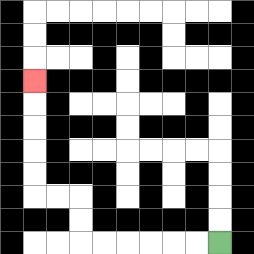{'start': '[9, 10]', 'end': '[1, 3]', 'path_directions': 'L,L,L,L,L,L,U,U,L,L,U,U,U,U,U', 'path_coordinates': '[[9, 10], [8, 10], [7, 10], [6, 10], [5, 10], [4, 10], [3, 10], [3, 9], [3, 8], [2, 8], [1, 8], [1, 7], [1, 6], [1, 5], [1, 4], [1, 3]]'}